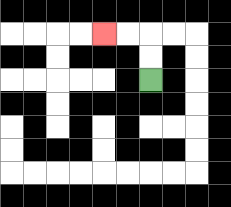{'start': '[6, 3]', 'end': '[4, 1]', 'path_directions': 'U,U,L,L', 'path_coordinates': '[[6, 3], [6, 2], [6, 1], [5, 1], [4, 1]]'}